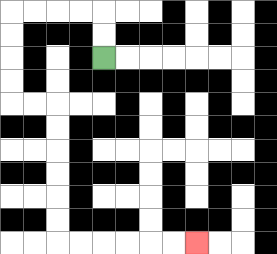{'start': '[4, 2]', 'end': '[8, 10]', 'path_directions': 'U,U,L,L,L,L,D,D,D,D,R,R,D,D,D,D,D,D,R,R,R,R,R,R', 'path_coordinates': '[[4, 2], [4, 1], [4, 0], [3, 0], [2, 0], [1, 0], [0, 0], [0, 1], [0, 2], [0, 3], [0, 4], [1, 4], [2, 4], [2, 5], [2, 6], [2, 7], [2, 8], [2, 9], [2, 10], [3, 10], [4, 10], [5, 10], [6, 10], [7, 10], [8, 10]]'}